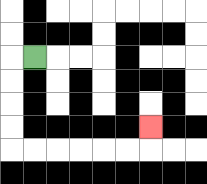{'start': '[1, 2]', 'end': '[6, 5]', 'path_directions': 'L,D,D,D,D,R,R,R,R,R,R,U', 'path_coordinates': '[[1, 2], [0, 2], [0, 3], [0, 4], [0, 5], [0, 6], [1, 6], [2, 6], [3, 6], [4, 6], [5, 6], [6, 6], [6, 5]]'}